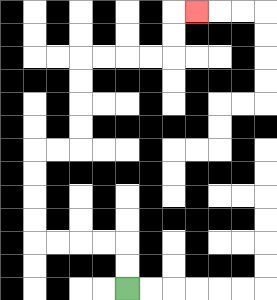{'start': '[5, 12]', 'end': '[8, 0]', 'path_directions': 'U,U,L,L,L,L,U,U,U,U,R,R,U,U,U,U,R,R,R,R,U,U,R', 'path_coordinates': '[[5, 12], [5, 11], [5, 10], [4, 10], [3, 10], [2, 10], [1, 10], [1, 9], [1, 8], [1, 7], [1, 6], [2, 6], [3, 6], [3, 5], [3, 4], [3, 3], [3, 2], [4, 2], [5, 2], [6, 2], [7, 2], [7, 1], [7, 0], [8, 0]]'}